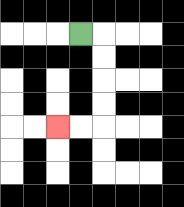{'start': '[3, 1]', 'end': '[2, 5]', 'path_directions': 'R,D,D,D,D,L,L', 'path_coordinates': '[[3, 1], [4, 1], [4, 2], [4, 3], [4, 4], [4, 5], [3, 5], [2, 5]]'}